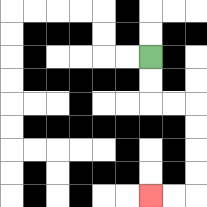{'start': '[6, 2]', 'end': '[6, 8]', 'path_directions': 'D,D,R,R,D,D,D,D,L,L', 'path_coordinates': '[[6, 2], [6, 3], [6, 4], [7, 4], [8, 4], [8, 5], [8, 6], [8, 7], [8, 8], [7, 8], [6, 8]]'}